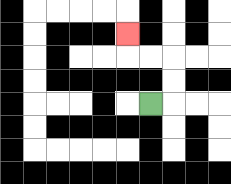{'start': '[6, 4]', 'end': '[5, 1]', 'path_directions': 'R,U,U,L,L,U', 'path_coordinates': '[[6, 4], [7, 4], [7, 3], [7, 2], [6, 2], [5, 2], [5, 1]]'}